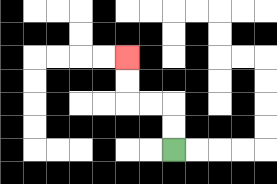{'start': '[7, 6]', 'end': '[5, 2]', 'path_directions': 'U,U,L,L,U,U', 'path_coordinates': '[[7, 6], [7, 5], [7, 4], [6, 4], [5, 4], [5, 3], [5, 2]]'}